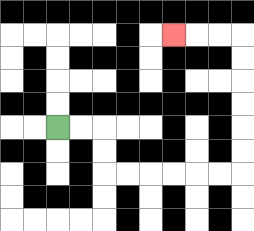{'start': '[2, 5]', 'end': '[7, 1]', 'path_directions': 'R,R,D,D,R,R,R,R,R,R,U,U,U,U,U,U,L,L,L', 'path_coordinates': '[[2, 5], [3, 5], [4, 5], [4, 6], [4, 7], [5, 7], [6, 7], [7, 7], [8, 7], [9, 7], [10, 7], [10, 6], [10, 5], [10, 4], [10, 3], [10, 2], [10, 1], [9, 1], [8, 1], [7, 1]]'}